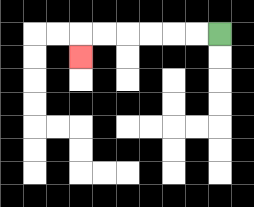{'start': '[9, 1]', 'end': '[3, 2]', 'path_directions': 'L,L,L,L,L,L,D', 'path_coordinates': '[[9, 1], [8, 1], [7, 1], [6, 1], [5, 1], [4, 1], [3, 1], [3, 2]]'}